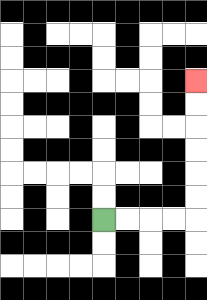{'start': '[4, 9]', 'end': '[8, 3]', 'path_directions': 'R,R,R,R,U,U,U,U,U,U', 'path_coordinates': '[[4, 9], [5, 9], [6, 9], [7, 9], [8, 9], [8, 8], [8, 7], [8, 6], [8, 5], [8, 4], [8, 3]]'}